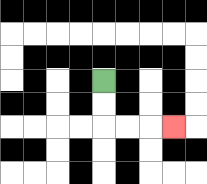{'start': '[4, 3]', 'end': '[7, 5]', 'path_directions': 'D,D,R,R,R', 'path_coordinates': '[[4, 3], [4, 4], [4, 5], [5, 5], [6, 5], [7, 5]]'}